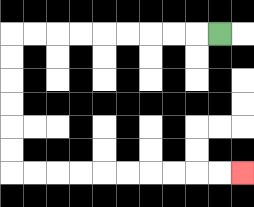{'start': '[9, 1]', 'end': '[10, 7]', 'path_directions': 'L,L,L,L,L,L,L,L,L,D,D,D,D,D,D,R,R,R,R,R,R,R,R,R,R', 'path_coordinates': '[[9, 1], [8, 1], [7, 1], [6, 1], [5, 1], [4, 1], [3, 1], [2, 1], [1, 1], [0, 1], [0, 2], [0, 3], [0, 4], [0, 5], [0, 6], [0, 7], [1, 7], [2, 7], [3, 7], [4, 7], [5, 7], [6, 7], [7, 7], [8, 7], [9, 7], [10, 7]]'}